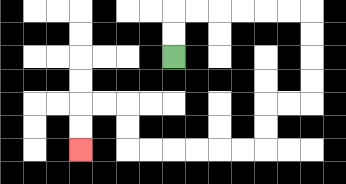{'start': '[7, 2]', 'end': '[3, 6]', 'path_directions': 'U,U,R,R,R,R,R,R,D,D,D,D,L,L,D,D,L,L,L,L,L,L,U,U,L,L,D,D', 'path_coordinates': '[[7, 2], [7, 1], [7, 0], [8, 0], [9, 0], [10, 0], [11, 0], [12, 0], [13, 0], [13, 1], [13, 2], [13, 3], [13, 4], [12, 4], [11, 4], [11, 5], [11, 6], [10, 6], [9, 6], [8, 6], [7, 6], [6, 6], [5, 6], [5, 5], [5, 4], [4, 4], [3, 4], [3, 5], [3, 6]]'}